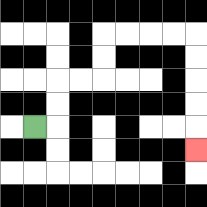{'start': '[1, 5]', 'end': '[8, 6]', 'path_directions': 'R,U,U,R,R,U,U,R,R,R,R,D,D,D,D,D', 'path_coordinates': '[[1, 5], [2, 5], [2, 4], [2, 3], [3, 3], [4, 3], [4, 2], [4, 1], [5, 1], [6, 1], [7, 1], [8, 1], [8, 2], [8, 3], [8, 4], [8, 5], [8, 6]]'}